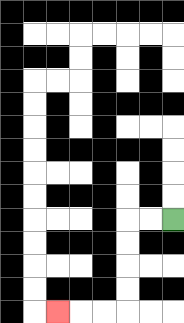{'start': '[7, 9]', 'end': '[2, 13]', 'path_directions': 'L,L,D,D,D,D,L,L,L', 'path_coordinates': '[[7, 9], [6, 9], [5, 9], [5, 10], [5, 11], [5, 12], [5, 13], [4, 13], [3, 13], [2, 13]]'}